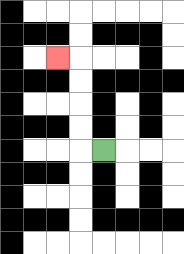{'start': '[4, 6]', 'end': '[2, 2]', 'path_directions': 'L,U,U,U,U,L', 'path_coordinates': '[[4, 6], [3, 6], [3, 5], [3, 4], [3, 3], [3, 2], [2, 2]]'}